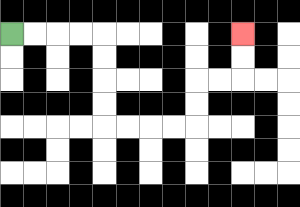{'start': '[0, 1]', 'end': '[10, 1]', 'path_directions': 'R,R,R,R,D,D,D,D,R,R,R,R,U,U,R,R,U,U', 'path_coordinates': '[[0, 1], [1, 1], [2, 1], [3, 1], [4, 1], [4, 2], [4, 3], [4, 4], [4, 5], [5, 5], [6, 5], [7, 5], [8, 5], [8, 4], [8, 3], [9, 3], [10, 3], [10, 2], [10, 1]]'}